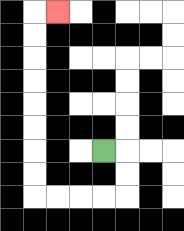{'start': '[4, 6]', 'end': '[2, 0]', 'path_directions': 'R,D,D,L,L,L,L,U,U,U,U,U,U,U,U,R', 'path_coordinates': '[[4, 6], [5, 6], [5, 7], [5, 8], [4, 8], [3, 8], [2, 8], [1, 8], [1, 7], [1, 6], [1, 5], [1, 4], [1, 3], [1, 2], [1, 1], [1, 0], [2, 0]]'}